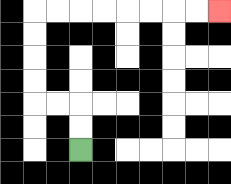{'start': '[3, 6]', 'end': '[9, 0]', 'path_directions': 'U,U,L,L,U,U,U,U,R,R,R,R,R,R,R,R', 'path_coordinates': '[[3, 6], [3, 5], [3, 4], [2, 4], [1, 4], [1, 3], [1, 2], [1, 1], [1, 0], [2, 0], [3, 0], [4, 0], [5, 0], [6, 0], [7, 0], [8, 0], [9, 0]]'}